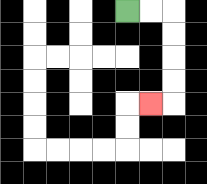{'start': '[5, 0]', 'end': '[6, 4]', 'path_directions': 'R,R,D,D,D,D,L', 'path_coordinates': '[[5, 0], [6, 0], [7, 0], [7, 1], [7, 2], [7, 3], [7, 4], [6, 4]]'}